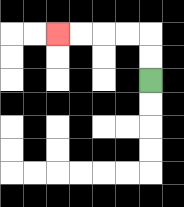{'start': '[6, 3]', 'end': '[2, 1]', 'path_directions': 'U,U,L,L,L,L', 'path_coordinates': '[[6, 3], [6, 2], [6, 1], [5, 1], [4, 1], [3, 1], [2, 1]]'}